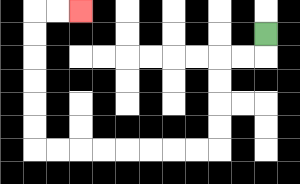{'start': '[11, 1]', 'end': '[3, 0]', 'path_directions': 'D,L,L,D,D,D,D,L,L,L,L,L,L,L,L,U,U,U,U,U,U,R,R', 'path_coordinates': '[[11, 1], [11, 2], [10, 2], [9, 2], [9, 3], [9, 4], [9, 5], [9, 6], [8, 6], [7, 6], [6, 6], [5, 6], [4, 6], [3, 6], [2, 6], [1, 6], [1, 5], [1, 4], [1, 3], [1, 2], [1, 1], [1, 0], [2, 0], [3, 0]]'}